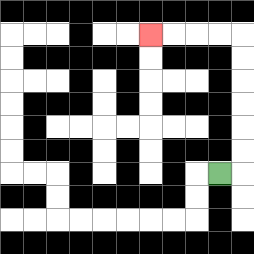{'start': '[9, 7]', 'end': '[6, 1]', 'path_directions': 'R,U,U,U,U,U,U,L,L,L,L', 'path_coordinates': '[[9, 7], [10, 7], [10, 6], [10, 5], [10, 4], [10, 3], [10, 2], [10, 1], [9, 1], [8, 1], [7, 1], [6, 1]]'}